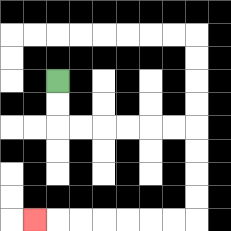{'start': '[2, 3]', 'end': '[1, 9]', 'path_directions': 'D,D,R,R,R,R,R,R,D,D,D,D,L,L,L,L,L,L,L', 'path_coordinates': '[[2, 3], [2, 4], [2, 5], [3, 5], [4, 5], [5, 5], [6, 5], [7, 5], [8, 5], [8, 6], [8, 7], [8, 8], [8, 9], [7, 9], [6, 9], [5, 9], [4, 9], [3, 9], [2, 9], [1, 9]]'}